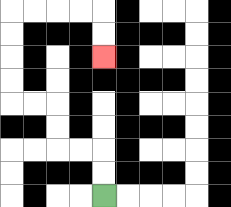{'start': '[4, 8]', 'end': '[4, 2]', 'path_directions': 'U,U,L,L,U,U,L,L,U,U,U,U,R,R,R,R,D,D', 'path_coordinates': '[[4, 8], [4, 7], [4, 6], [3, 6], [2, 6], [2, 5], [2, 4], [1, 4], [0, 4], [0, 3], [0, 2], [0, 1], [0, 0], [1, 0], [2, 0], [3, 0], [4, 0], [4, 1], [4, 2]]'}